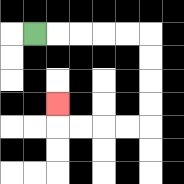{'start': '[1, 1]', 'end': '[2, 4]', 'path_directions': 'R,R,R,R,R,D,D,D,D,L,L,L,L,U', 'path_coordinates': '[[1, 1], [2, 1], [3, 1], [4, 1], [5, 1], [6, 1], [6, 2], [6, 3], [6, 4], [6, 5], [5, 5], [4, 5], [3, 5], [2, 5], [2, 4]]'}